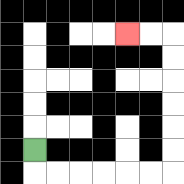{'start': '[1, 6]', 'end': '[5, 1]', 'path_directions': 'D,R,R,R,R,R,R,U,U,U,U,U,U,L,L', 'path_coordinates': '[[1, 6], [1, 7], [2, 7], [3, 7], [4, 7], [5, 7], [6, 7], [7, 7], [7, 6], [7, 5], [7, 4], [7, 3], [7, 2], [7, 1], [6, 1], [5, 1]]'}